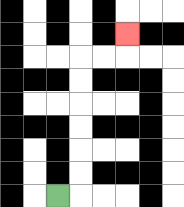{'start': '[2, 8]', 'end': '[5, 1]', 'path_directions': 'R,U,U,U,U,U,U,R,R,U', 'path_coordinates': '[[2, 8], [3, 8], [3, 7], [3, 6], [3, 5], [3, 4], [3, 3], [3, 2], [4, 2], [5, 2], [5, 1]]'}